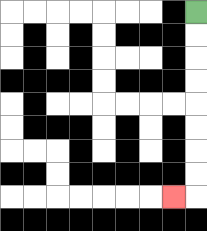{'start': '[8, 0]', 'end': '[7, 8]', 'path_directions': 'D,D,D,D,D,D,D,D,L', 'path_coordinates': '[[8, 0], [8, 1], [8, 2], [8, 3], [8, 4], [8, 5], [8, 6], [8, 7], [8, 8], [7, 8]]'}